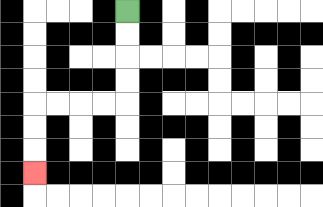{'start': '[5, 0]', 'end': '[1, 7]', 'path_directions': 'D,D,D,D,L,L,L,L,D,D,D', 'path_coordinates': '[[5, 0], [5, 1], [5, 2], [5, 3], [5, 4], [4, 4], [3, 4], [2, 4], [1, 4], [1, 5], [1, 6], [1, 7]]'}